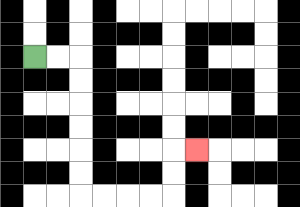{'start': '[1, 2]', 'end': '[8, 6]', 'path_directions': 'R,R,D,D,D,D,D,D,R,R,R,R,U,U,R', 'path_coordinates': '[[1, 2], [2, 2], [3, 2], [3, 3], [3, 4], [3, 5], [3, 6], [3, 7], [3, 8], [4, 8], [5, 8], [6, 8], [7, 8], [7, 7], [7, 6], [8, 6]]'}